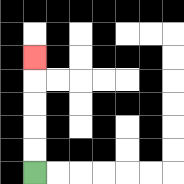{'start': '[1, 7]', 'end': '[1, 2]', 'path_directions': 'U,U,U,U,U', 'path_coordinates': '[[1, 7], [1, 6], [1, 5], [1, 4], [1, 3], [1, 2]]'}